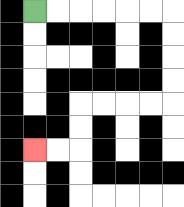{'start': '[1, 0]', 'end': '[1, 6]', 'path_directions': 'R,R,R,R,R,R,D,D,D,D,L,L,L,L,D,D,L,L', 'path_coordinates': '[[1, 0], [2, 0], [3, 0], [4, 0], [5, 0], [6, 0], [7, 0], [7, 1], [7, 2], [7, 3], [7, 4], [6, 4], [5, 4], [4, 4], [3, 4], [3, 5], [3, 6], [2, 6], [1, 6]]'}